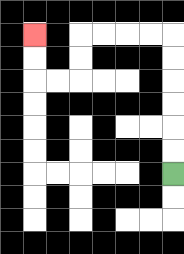{'start': '[7, 7]', 'end': '[1, 1]', 'path_directions': 'U,U,U,U,U,U,L,L,L,L,D,D,L,L,U,U', 'path_coordinates': '[[7, 7], [7, 6], [7, 5], [7, 4], [7, 3], [7, 2], [7, 1], [6, 1], [5, 1], [4, 1], [3, 1], [3, 2], [3, 3], [2, 3], [1, 3], [1, 2], [1, 1]]'}